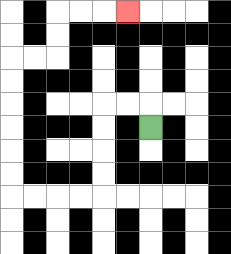{'start': '[6, 5]', 'end': '[5, 0]', 'path_directions': 'U,L,L,D,D,D,D,L,L,L,L,U,U,U,U,U,U,R,R,U,U,R,R,R', 'path_coordinates': '[[6, 5], [6, 4], [5, 4], [4, 4], [4, 5], [4, 6], [4, 7], [4, 8], [3, 8], [2, 8], [1, 8], [0, 8], [0, 7], [0, 6], [0, 5], [0, 4], [0, 3], [0, 2], [1, 2], [2, 2], [2, 1], [2, 0], [3, 0], [4, 0], [5, 0]]'}